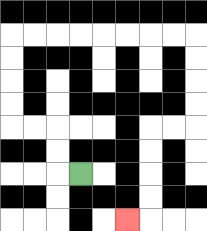{'start': '[3, 7]', 'end': '[5, 9]', 'path_directions': 'L,U,U,L,L,U,U,U,U,R,R,R,R,R,R,R,R,D,D,D,D,L,L,D,D,D,D,L', 'path_coordinates': '[[3, 7], [2, 7], [2, 6], [2, 5], [1, 5], [0, 5], [0, 4], [0, 3], [0, 2], [0, 1], [1, 1], [2, 1], [3, 1], [4, 1], [5, 1], [6, 1], [7, 1], [8, 1], [8, 2], [8, 3], [8, 4], [8, 5], [7, 5], [6, 5], [6, 6], [6, 7], [6, 8], [6, 9], [5, 9]]'}